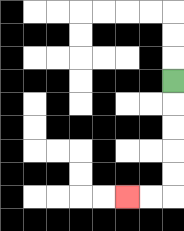{'start': '[7, 3]', 'end': '[5, 8]', 'path_directions': 'D,D,D,D,D,L,L', 'path_coordinates': '[[7, 3], [7, 4], [7, 5], [7, 6], [7, 7], [7, 8], [6, 8], [5, 8]]'}